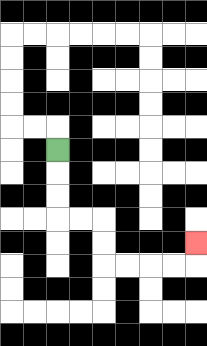{'start': '[2, 6]', 'end': '[8, 10]', 'path_directions': 'D,D,D,R,R,D,D,R,R,R,R,U', 'path_coordinates': '[[2, 6], [2, 7], [2, 8], [2, 9], [3, 9], [4, 9], [4, 10], [4, 11], [5, 11], [6, 11], [7, 11], [8, 11], [8, 10]]'}